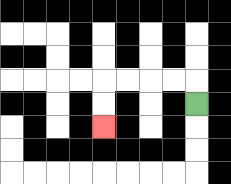{'start': '[8, 4]', 'end': '[4, 5]', 'path_directions': 'U,L,L,L,L,D,D', 'path_coordinates': '[[8, 4], [8, 3], [7, 3], [6, 3], [5, 3], [4, 3], [4, 4], [4, 5]]'}